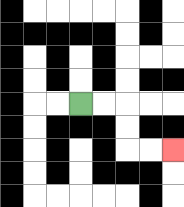{'start': '[3, 4]', 'end': '[7, 6]', 'path_directions': 'R,R,D,D,R,R', 'path_coordinates': '[[3, 4], [4, 4], [5, 4], [5, 5], [5, 6], [6, 6], [7, 6]]'}